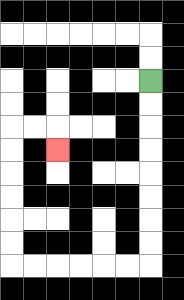{'start': '[6, 3]', 'end': '[2, 6]', 'path_directions': 'D,D,D,D,D,D,D,D,L,L,L,L,L,L,U,U,U,U,U,U,R,R,D', 'path_coordinates': '[[6, 3], [6, 4], [6, 5], [6, 6], [6, 7], [6, 8], [6, 9], [6, 10], [6, 11], [5, 11], [4, 11], [3, 11], [2, 11], [1, 11], [0, 11], [0, 10], [0, 9], [0, 8], [0, 7], [0, 6], [0, 5], [1, 5], [2, 5], [2, 6]]'}